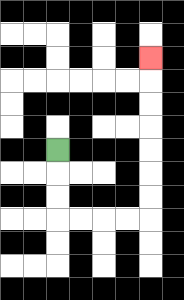{'start': '[2, 6]', 'end': '[6, 2]', 'path_directions': 'D,D,D,R,R,R,R,U,U,U,U,U,U,U', 'path_coordinates': '[[2, 6], [2, 7], [2, 8], [2, 9], [3, 9], [4, 9], [5, 9], [6, 9], [6, 8], [6, 7], [6, 6], [6, 5], [6, 4], [6, 3], [6, 2]]'}